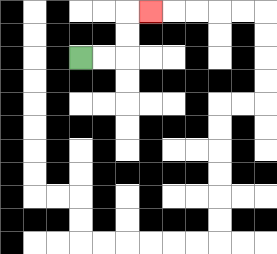{'start': '[3, 2]', 'end': '[6, 0]', 'path_directions': 'R,R,U,U,R', 'path_coordinates': '[[3, 2], [4, 2], [5, 2], [5, 1], [5, 0], [6, 0]]'}